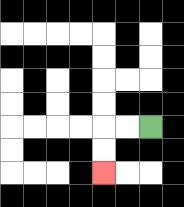{'start': '[6, 5]', 'end': '[4, 7]', 'path_directions': 'L,L,D,D', 'path_coordinates': '[[6, 5], [5, 5], [4, 5], [4, 6], [4, 7]]'}